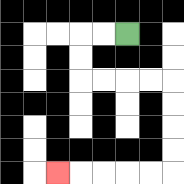{'start': '[5, 1]', 'end': '[2, 7]', 'path_directions': 'L,L,D,D,R,R,R,R,D,D,D,D,L,L,L,L,L', 'path_coordinates': '[[5, 1], [4, 1], [3, 1], [3, 2], [3, 3], [4, 3], [5, 3], [6, 3], [7, 3], [7, 4], [7, 5], [7, 6], [7, 7], [6, 7], [5, 7], [4, 7], [3, 7], [2, 7]]'}